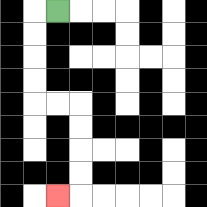{'start': '[2, 0]', 'end': '[2, 8]', 'path_directions': 'L,D,D,D,D,R,R,D,D,D,D,L', 'path_coordinates': '[[2, 0], [1, 0], [1, 1], [1, 2], [1, 3], [1, 4], [2, 4], [3, 4], [3, 5], [3, 6], [3, 7], [3, 8], [2, 8]]'}